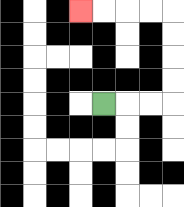{'start': '[4, 4]', 'end': '[3, 0]', 'path_directions': 'R,R,R,U,U,U,U,L,L,L,L', 'path_coordinates': '[[4, 4], [5, 4], [6, 4], [7, 4], [7, 3], [7, 2], [7, 1], [7, 0], [6, 0], [5, 0], [4, 0], [3, 0]]'}